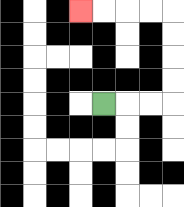{'start': '[4, 4]', 'end': '[3, 0]', 'path_directions': 'R,R,R,U,U,U,U,L,L,L,L', 'path_coordinates': '[[4, 4], [5, 4], [6, 4], [7, 4], [7, 3], [7, 2], [7, 1], [7, 0], [6, 0], [5, 0], [4, 0], [3, 0]]'}